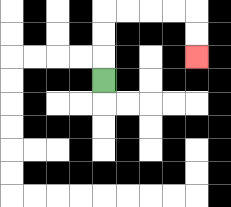{'start': '[4, 3]', 'end': '[8, 2]', 'path_directions': 'U,U,U,R,R,R,R,D,D', 'path_coordinates': '[[4, 3], [4, 2], [4, 1], [4, 0], [5, 0], [6, 0], [7, 0], [8, 0], [8, 1], [8, 2]]'}